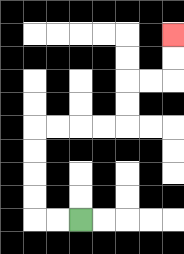{'start': '[3, 9]', 'end': '[7, 1]', 'path_directions': 'L,L,U,U,U,U,R,R,R,R,U,U,R,R,U,U', 'path_coordinates': '[[3, 9], [2, 9], [1, 9], [1, 8], [1, 7], [1, 6], [1, 5], [2, 5], [3, 5], [4, 5], [5, 5], [5, 4], [5, 3], [6, 3], [7, 3], [7, 2], [7, 1]]'}